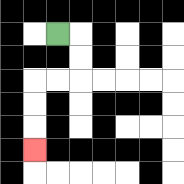{'start': '[2, 1]', 'end': '[1, 6]', 'path_directions': 'R,D,D,L,L,D,D,D', 'path_coordinates': '[[2, 1], [3, 1], [3, 2], [3, 3], [2, 3], [1, 3], [1, 4], [1, 5], [1, 6]]'}